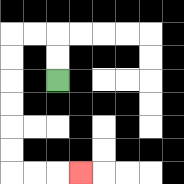{'start': '[2, 3]', 'end': '[3, 7]', 'path_directions': 'U,U,L,L,D,D,D,D,D,D,R,R,R', 'path_coordinates': '[[2, 3], [2, 2], [2, 1], [1, 1], [0, 1], [0, 2], [0, 3], [0, 4], [0, 5], [0, 6], [0, 7], [1, 7], [2, 7], [3, 7]]'}